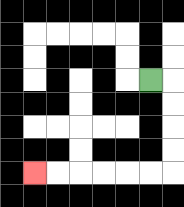{'start': '[6, 3]', 'end': '[1, 7]', 'path_directions': 'R,D,D,D,D,L,L,L,L,L,L', 'path_coordinates': '[[6, 3], [7, 3], [7, 4], [7, 5], [7, 6], [7, 7], [6, 7], [5, 7], [4, 7], [3, 7], [2, 7], [1, 7]]'}